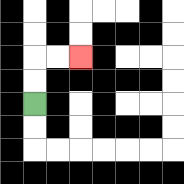{'start': '[1, 4]', 'end': '[3, 2]', 'path_directions': 'U,U,R,R', 'path_coordinates': '[[1, 4], [1, 3], [1, 2], [2, 2], [3, 2]]'}